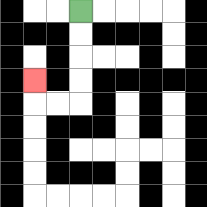{'start': '[3, 0]', 'end': '[1, 3]', 'path_directions': 'D,D,D,D,L,L,U', 'path_coordinates': '[[3, 0], [3, 1], [3, 2], [3, 3], [3, 4], [2, 4], [1, 4], [1, 3]]'}